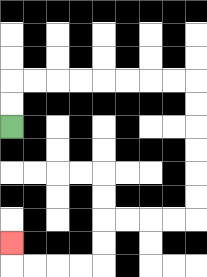{'start': '[0, 5]', 'end': '[0, 10]', 'path_directions': 'U,U,R,R,R,R,R,R,R,R,D,D,D,D,D,D,L,L,L,L,D,D,L,L,L,L,U', 'path_coordinates': '[[0, 5], [0, 4], [0, 3], [1, 3], [2, 3], [3, 3], [4, 3], [5, 3], [6, 3], [7, 3], [8, 3], [8, 4], [8, 5], [8, 6], [8, 7], [8, 8], [8, 9], [7, 9], [6, 9], [5, 9], [4, 9], [4, 10], [4, 11], [3, 11], [2, 11], [1, 11], [0, 11], [0, 10]]'}